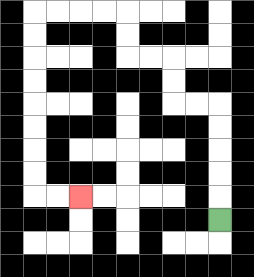{'start': '[9, 9]', 'end': '[3, 8]', 'path_directions': 'U,U,U,U,U,L,L,U,U,L,L,U,U,L,L,L,L,D,D,D,D,D,D,D,D,R,R', 'path_coordinates': '[[9, 9], [9, 8], [9, 7], [9, 6], [9, 5], [9, 4], [8, 4], [7, 4], [7, 3], [7, 2], [6, 2], [5, 2], [5, 1], [5, 0], [4, 0], [3, 0], [2, 0], [1, 0], [1, 1], [1, 2], [1, 3], [1, 4], [1, 5], [1, 6], [1, 7], [1, 8], [2, 8], [3, 8]]'}